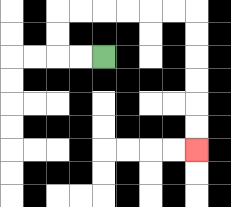{'start': '[4, 2]', 'end': '[8, 6]', 'path_directions': 'L,L,U,U,R,R,R,R,R,R,D,D,D,D,D,D', 'path_coordinates': '[[4, 2], [3, 2], [2, 2], [2, 1], [2, 0], [3, 0], [4, 0], [5, 0], [6, 0], [7, 0], [8, 0], [8, 1], [8, 2], [8, 3], [8, 4], [8, 5], [8, 6]]'}